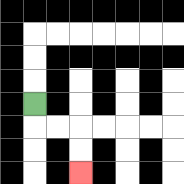{'start': '[1, 4]', 'end': '[3, 7]', 'path_directions': 'D,R,R,D,D', 'path_coordinates': '[[1, 4], [1, 5], [2, 5], [3, 5], [3, 6], [3, 7]]'}